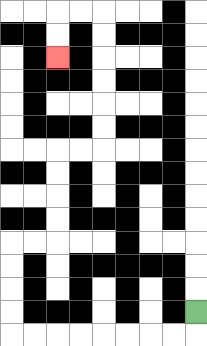{'start': '[8, 13]', 'end': '[2, 2]', 'path_directions': 'D,L,L,L,L,L,L,L,L,U,U,U,U,R,R,U,U,U,U,R,R,U,U,U,U,U,U,L,L,D,D', 'path_coordinates': '[[8, 13], [8, 14], [7, 14], [6, 14], [5, 14], [4, 14], [3, 14], [2, 14], [1, 14], [0, 14], [0, 13], [0, 12], [0, 11], [0, 10], [1, 10], [2, 10], [2, 9], [2, 8], [2, 7], [2, 6], [3, 6], [4, 6], [4, 5], [4, 4], [4, 3], [4, 2], [4, 1], [4, 0], [3, 0], [2, 0], [2, 1], [2, 2]]'}